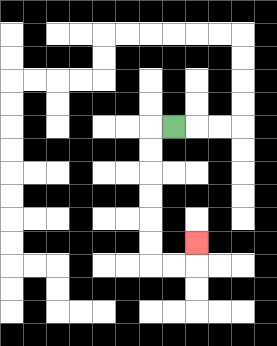{'start': '[7, 5]', 'end': '[8, 10]', 'path_directions': 'L,D,D,D,D,D,D,R,R,U', 'path_coordinates': '[[7, 5], [6, 5], [6, 6], [6, 7], [6, 8], [6, 9], [6, 10], [6, 11], [7, 11], [8, 11], [8, 10]]'}